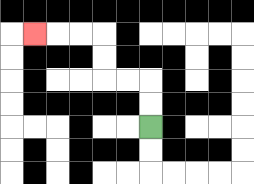{'start': '[6, 5]', 'end': '[1, 1]', 'path_directions': 'U,U,L,L,U,U,L,L,L', 'path_coordinates': '[[6, 5], [6, 4], [6, 3], [5, 3], [4, 3], [4, 2], [4, 1], [3, 1], [2, 1], [1, 1]]'}